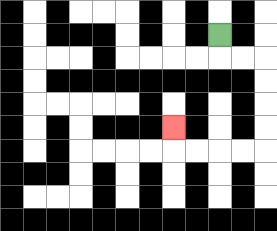{'start': '[9, 1]', 'end': '[7, 5]', 'path_directions': 'D,R,R,D,D,D,D,L,L,L,L,U', 'path_coordinates': '[[9, 1], [9, 2], [10, 2], [11, 2], [11, 3], [11, 4], [11, 5], [11, 6], [10, 6], [9, 6], [8, 6], [7, 6], [7, 5]]'}